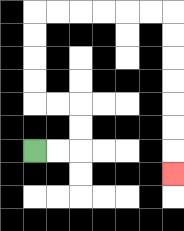{'start': '[1, 6]', 'end': '[7, 7]', 'path_directions': 'R,R,U,U,L,L,U,U,U,U,R,R,R,R,R,R,D,D,D,D,D,D,D', 'path_coordinates': '[[1, 6], [2, 6], [3, 6], [3, 5], [3, 4], [2, 4], [1, 4], [1, 3], [1, 2], [1, 1], [1, 0], [2, 0], [3, 0], [4, 0], [5, 0], [6, 0], [7, 0], [7, 1], [7, 2], [7, 3], [7, 4], [7, 5], [7, 6], [7, 7]]'}